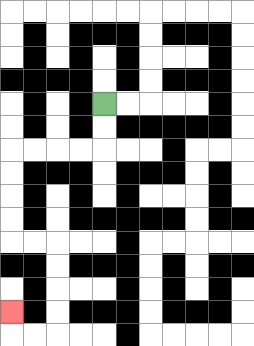{'start': '[4, 4]', 'end': '[0, 13]', 'path_directions': 'D,D,L,L,L,L,D,D,D,D,R,R,D,D,D,D,L,L,U', 'path_coordinates': '[[4, 4], [4, 5], [4, 6], [3, 6], [2, 6], [1, 6], [0, 6], [0, 7], [0, 8], [0, 9], [0, 10], [1, 10], [2, 10], [2, 11], [2, 12], [2, 13], [2, 14], [1, 14], [0, 14], [0, 13]]'}